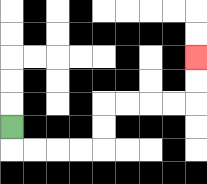{'start': '[0, 5]', 'end': '[8, 2]', 'path_directions': 'D,R,R,R,R,U,U,R,R,R,R,U,U', 'path_coordinates': '[[0, 5], [0, 6], [1, 6], [2, 6], [3, 6], [4, 6], [4, 5], [4, 4], [5, 4], [6, 4], [7, 4], [8, 4], [8, 3], [8, 2]]'}